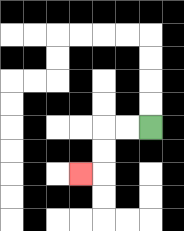{'start': '[6, 5]', 'end': '[3, 7]', 'path_directions': 'L,L,D,D,L', 'path_coordinates': '[[6, 5], [5, 5], [4, 5], [4, 6], [4, 7], [3, 7]]'}